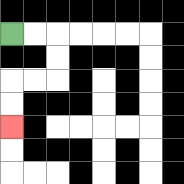{'start': '[0, 1]', 'end': '[0, 5]', 'path_directions': 'R,R,D,D,L,L,D,D', 'path_coordinates': '[[0, 1], [1, 1], [2, 1], [2, 2], [2, 3], [1, 3], [0, 3], [0, 4], [0, 5]]'}